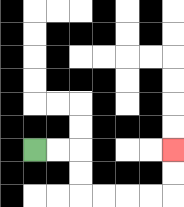{'start': '[1, 6]', 'end': '[7, 6]', 'path_directions': 'R,R,D,D,R,R,R,R,U,U', 'path_coordinates': '[[1, 6], [2, 6], [3, 6], [3, 7], [3, 8], [4, 8], [5, 8], [6, 8], [7, 8], [7, 7], [7, 6]]'}